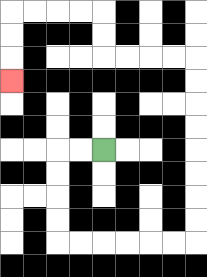{'start': '[4, 6]', 'end': '[0, 3]', 'path_directions': 'L,L,D,D,D,D,R,R,R,R,R,R,U,U,U,U,U,U,U,U,L,L,L,L,U,U,L,L,L,L,D,D,D', 'path_coordinates': '[[4, 6], [3, 6], [2, 6], [2, 7], [2, 8], [2, 9], [2, 10], [3, 10], [4, 10], [5, 10], [6, 10], [7, 10], [8, 10], [8, 9], [8, 8], [8, 7], [8, 6], [8, 5], [8, 4], [8, 3], [8, 2], [7, 2], [6, 2], [5, 2], [4, 2], [4, 1], [4, 0], [3, 0], [2, 0], [1, 0], [0, 0], [0, 1], [0, 2], [0, 3]]'}